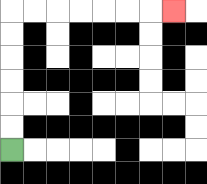{'start': '[0, 6]', 'end': '[7, 0]', 'path_directions': 'U,U,U,U,U,U,R,R,R,R,R,R,R', 'path_coordinates': '[[0, 6], [0, 5], [0, 4], [0, 3], [0, 2], [0, 1], [0, 0], [1, 0], [2, 0], [3, 0], [4, 0], [5, 0], [6, 0], [7, 0]]'}